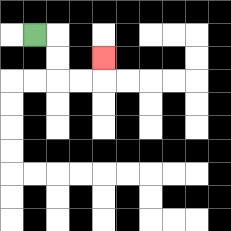{'start': '[1, 1]', 'end': '[4, 2]', 'path_directions': 'R,D,D,R,R,U', 'path_coordinates': '[[1, 1], [2, 1], [2, 2], [2, 3], [3, 3], [4, 3], [4, 2]]'}